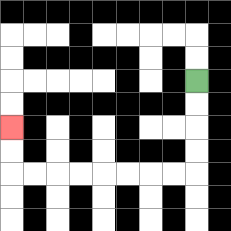{'start': '[8, 3]', 'end': '[0, 5]', 'path_directions': 'D,D,D,D,L,L,L,L,L,L,L,L,U,U', 'path_coordinates': '[[8, 3], [8, 4], [8, 5], [8, 6], [8, 7], [7, 7], [6, 7], [5, 7], [4, 7], [3, 7], [2, 7], [1, 7], [0, 7], [0, 6], [0, 5]]'}